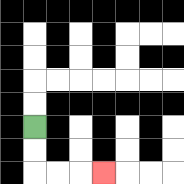{'start': '[1, 5]', 'end': '[4, 7]', 'path_directions': 'D,D,R,R,R', 'path_coordinates': '[[1, 5], [1, 6], [1, 7], [2, 7], [3, 7], [4, 7]]'}